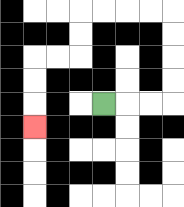{'start': '[4, 4]', 'end': '[1, 5]', 'path_directions': 'R,R,R,U,U,U,U,L,L,L,L,D,D,L,L,D,D,D', 'path_coordinates': '[[4, 4], [5, 4], [6, 4], [7, 4], [7, 3], [7, 2], [7, 1], [7, 0], [6, 0], [5, 0], [4, 0], [3, 0], [3, 1], [3, 2], [2, 2], [1, 2], [1, 3], [1, 4], [1, 5]]'}